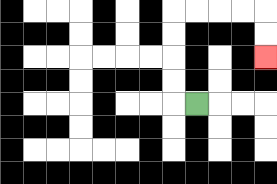{'start': '[8, 4]', 'end': '[11, 2]', 'path_directions': 'L,U,U,U,U,R,R,R,R,D,D', 'path_coordinates': '[[8, 4], [7, 4], [7, 3], [7, 2], [7, 1], [7, 0], [8, 0], [9, 0], [10, 0], [11, 0], [11, 1], [11, 2]]'}